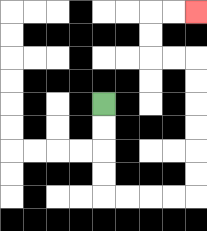{'start': '[4, 4]', 'end': '[8, 0]', 'path_directions': 'D,D,D,D,R,R,R,R,U,U,U,U,U,U,L,L,U,U,R,R', 'path_coordinates': '[[4, 4], [4, 5], [4, 6], [4, 7], [4, 8], [5, 8], [6, 8], [7, 8], [8, 8], [8, 7], [8, 6], [8, 5], [8, 4], [8, 3], [8, 2], [7, 2], [6, 2], [6, 1], [6, 0], [7, 0], [8, 0]]'}